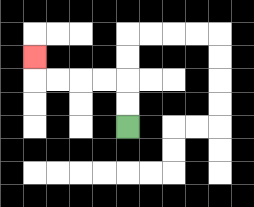{'start': '[5, 5]', 'end': '[1, 2]', 'path_directions': 'U,U,L,L,L,L,U', 'path_coordinates': '[[5, 5], [5, 4], [5, 3], [4, 3], [3, 3], [2, 3], [1, 3], [1, 2]]'}